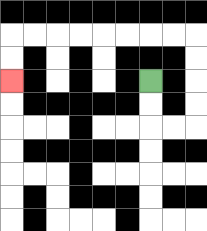{'start': '[6, 3]', 'end': '[0, 3]', 'path_directions': 'D,D,R,R,U,U,U,U,L,L,L,L,L,L,L,L,D,D', 'path_coordinates': '[[6, 3], [6, 4], [6, 5], [7, 5], [8, 5], [8, 4], [8, 3], [8, 2], [8, 1], [7, 1], [6, 1], [5, 1], [4, 1], [3, 1], [2, 1], [1, 1], [0, 1], [0, 2], [0, 3]]'}